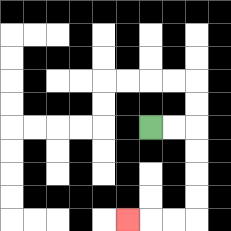{'start': '[6, 5]', 'end': '[5, 9]', 'path_directions': 'R,R,D,D,D,D,L,L,L', 'path_coordinates': '[[6, 5], [7, 5], [8, 5], [8, 6], [8, 7], [8, 8], [8, 9], [7, 9], [6, 9], [5, 9]]'}